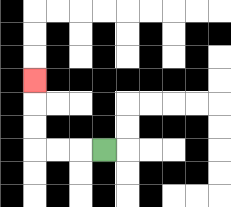{'start': '[4, 6]', 'end': '[1, 3]', 'path_directions': 'L,L,L,U,U,U', 'path_coordinates': '[[4, 6], [3, 6], [2, 6], [1, 6], [1, 5], [1, 4], [1, 3]]'}